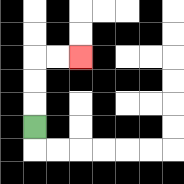{'start': '[1, 5]', 'end': '[3, 2]', 'path_directions': 'U,U,U,R,R', 'path_coordinates': '[[1, 5], [1, 4], [1, 3], [1, 2], [2, 2], [3, 2]]'}